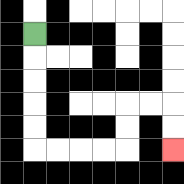{'start': '[1, 1]', 'end': '[7, 6]', 'path_directions': 'D,D,D,D,D,R,R,R,R,U,U,R,R,D,D', 'path_coordinates': '[[1, 1], [1, 2], [1, 3], [1, 4], [1, 5], [1, 6], [2, 6], [3, 6], [4, 6], [5, 6], [5, 5], [5, 4], [6, 4], [7, 4], [7, 5], [7, 6]]'}